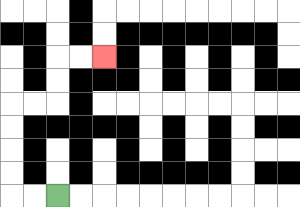{'start': '[2, 8]', 'end': '[4, 2]', 'path_directions': 'L,L,U,U,U,U,R,R,U,U,R,R', 'path_coordinates': '[[2, 8], [1, 8], [0, 8], [0, 7], [0, 6], [0, 5], [0, 4], [1, 4], [2, 4], [2, 3], [2, 2], [3, 2], [4, 2]]'}